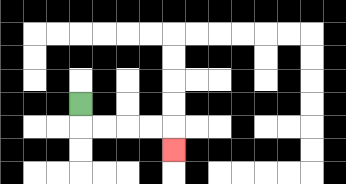{'start': '[3, 4]', 'end': '[7, 6]', 'path_directions': 'D,R,R,R,R,D', 'path_coordinates': '[[3, 4], [3, 5], [4, 5], [5, 5], [6, 5], [7, 5], [7, 6]]'}